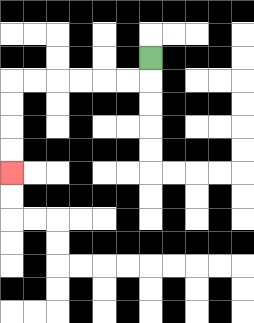{'start': '[6, 2]', 'end': '[0, 7]', 'path_directions': 'D,L,L,L,L,L,L,D,D,D,D', 'path_coordinates': '[[6, 2], [6, 3], [5, 3], [4, 3], [3, 3], [2, 3], [1, 3], [0, 3], [0, 4], [0, 5], [0, 6], [0, 7]]'}